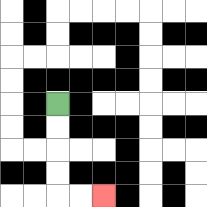{'start': '[2, 4]', 'end': '[4, 8]', 'path_directions': 'D,D,D,D,R,R', 'path_coordinates': '[[2, 4], [2, 5], [2, 6], [2, 7], [2, 8], [3, 8], [4, 8]]'}